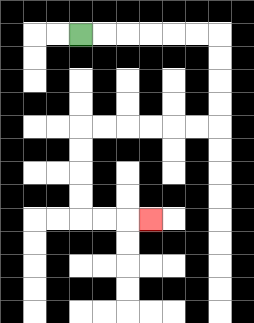{'start': '[3, 1]', 'end': '[6, 9]', 'path_directions': 'R,R,R,R,R,R,D,D,D,D,L,L,L,L,L,L,D,D,D,D,R,R,R', 'path_coordinates': '[[3, 1], [4, 1], [5, 1], [6, 1], [7, 1], [8, 1], [9, 1], [9, 2], [9, 3], [9, 4], [9, 5], [8, 5], [7, 5], [6, 5], [5, 5], [4, 5], [3, 5], [3, 6], [3, 7], [3, 8], [3, 9], [4, 9], [5, 9], [6, 9]]'}